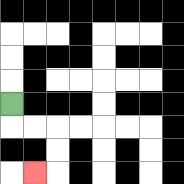{'start': '[0, 4]', 'end': '[1, 7]', 'path_directions': 'D,R,R,D,D,L', 'path_coordinates': '[[0, 4], [0, 5], [1, 5], [2, 5], [2, 6], [2, 7], [1, 7]]'}